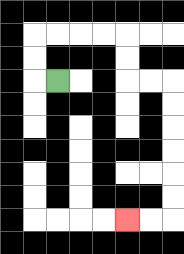{'start': '[2, 3]', 'end': '[5, 9]', 'path_directions': 'L,U,U,R,R,R,R,D,D,R,R,D,D,D,D,D,D,L,L', 'path_coordinates': '[[2, 3], [1, 3], [1, 2], [1, 1], [2, 1], [3, 1], [4, 1], [5, 1], [5, 2], [5, 3], [6, 3], [7, 3], [7, 4], [7, 5], [7, 6], [7, 7], [7, 8], [7, 9], [6, 9], [5, 9]]'}